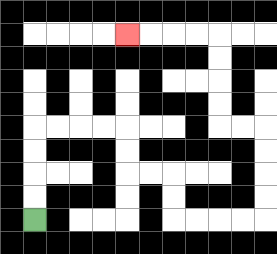{'start': '[1, 9]', 'end': '[5, 1]', 'path_directions': 'U,U,U,U,R,R,R,R,D,D,R,R,D,D,R,R,R,R,U,U,U,U,L,L,U,U,U,U,L,L,L,L', 'path_coordinates': '[[1, 9], [1, 8], [1, 7], [1, 6], [1, 5], [2, 5], [3, 5], [4, 5], [5, 5], [5, 6], [5, 7], [6, 7], [7, 7], [7, 8], [7, 9], [8, 9], [9, 9], [10, 9], [11, 9], [11, 8], [11, 7], [11, 6], [11, 5], [10, 5], [9, 5], [9, 4], [9, 3], [9, 2], [9, 1], [8, 1], [7, 1], [6, 1], [5, 1]]'}